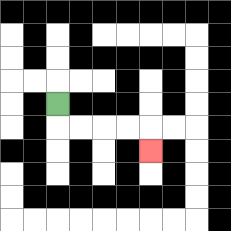{'start': '[2, 4]', 'end': '[6, 6]', 'path_directions': 'D,R,R,R,R,D', 'path_coordinates': '[[2, 4], [2, 5], [3, 5], [4, 5], [5, 5], [6, 5], [6, 6]]'}